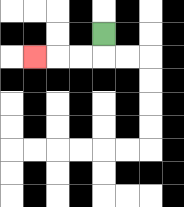{'start': '[4, 1]', 'end': '[1, 2]', 'path_directions': 'D,L,L,L', 'path_coordinates': '[[4, 1], [4, 2], [3, 2], [2, 2], [1, 2]]'}